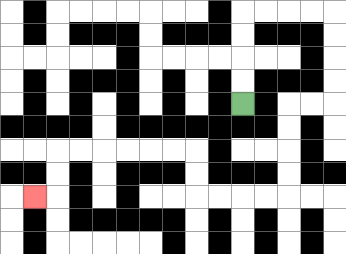{'start': '[10, 4]', 'end': '[1, 8]', 'path_directions': 'U,U,U,U,R,R,R,R,D,D,D,D,L,L,D,D,D,D,L,L,L,L,U,U,L,L,L,L,L,L,D,D,L', 'path_coordinates': '[[10, 4], [10, 3], [10, 2], [10, 1], [10, 0], [11, 0], [12, 0], [13, 0], [14, 0], [14, 1], [14, 2], [14, 3], [14, 4], [13, 4], [12, 4], [12, 5], [12, 6], [12, 7], [12, 8], [11, 8], [10, 8], [9, 8], [8, 8], [8, 7], [8, 6], [7, 6], [6, 6], [5, 6], [4, 6], [3, 6], [2, 6], [2, 7], [2, 8], [1, 8]]'}